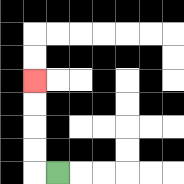{'start': '[2, 7]', 'end': '[1, 3]', 'path_directions': 'L,U,U,U,U', 'path_coordinates': '[[2, 7], [1, 7], [1, 6], [1, 5], [1, 4], [1, 3]]'}